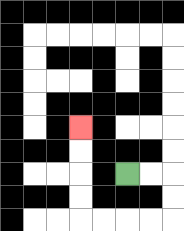{'start': '[5, 7]', 'end': '[3, 5]', 'path_directions': 'R,R,D,D,L,L,L,L,U,U,U,U', 'path_coordinates': '[[5, 7], [6, 7], [7, 7], [7, 8], [7, 9], [6, 9], [5, 9], [4, 9], [3, 9], [3, 8], [3, 7], [3, 6], [3, 5]]'}